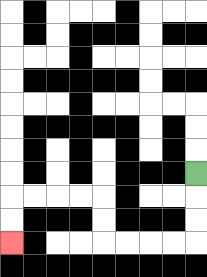{'start': '[8, 7]', 'end': '[0, 10]', 'path_directions': 'D,D,D,L,L,L,L,U,U,L,L,L,L,D,D', 'path_coordinates': '[[8, 7], [8, 8], [8, 9], [8, 10], [7, 10], [6, 10], [5, 10], [4, 10], [4, 9], [4, 8], [3, 8], [2, 8], [1, 8], [0, 8], [0, 9], [0, 10]]'}